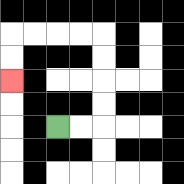{'start': '[2, 5]', 'end': '[0, 3]', 'path_directions': 'R,R,U,U,U,U,L,L,L,L,D,D', 'path_coordinates': '[[2, 5], [3, 5], [4, 5], [4, 4], [4, 3], [4, 2], [4, 1], [3, 1], [2, 1], [1, 1], [0, 1], [0, 2], [0, 3]]'}